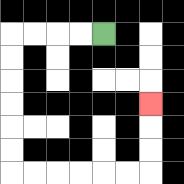{'start': '[4, 1]', 'end': '[6, 4]', 'path_directions': 'L,L,L,L,D,D,D,D,D,D,R,R,R,R,R,R,U,U,U', 'path_coordinates': '[[4, 1], [3, 1], [2, 1], [1, 1], [0, 1], [0, 2], [0, 3], [0, 4], [0, 5], [0, 6], [0, 7], [1, 7], [2, 7], [3, 7], [4, 7], [5, 7], [6, 7], [6, 6], [6, 5], [6, 4]]'}